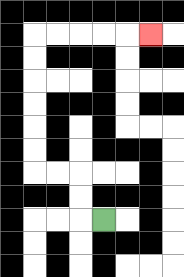{'start': '[4, 9]', 'end': '[6, 1]', 'path_directions': 'L,U,U,L,L,U,U,U,U,U,U,R,R,R,R,R', 'path_coordinates': '[[4, 9], [3, 9], [3, 8], [3, 7], [2, 7], [1, 7], [1, 6], [1, 5], [1, 4], [1, 3], [1, 2], [1, 1], [2, 1], [3, 1], [4, 1], [5, 1], [6, 1]]'}